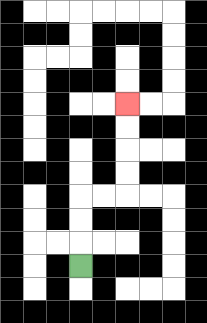{'start': '[3, 11]', 'end': '[5, 4]', 'path_directions': 'U,U,U,R,R,U,U,U,U', 'path_coordinates': '[[3, 11], [3, 10], [3, 9], [3, 8], [4, 8], [5, 8], [5, 7], [5, 6], [5, 5], [5, 4]]'}